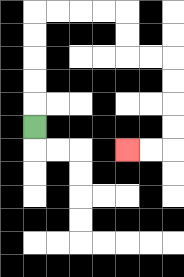{'start': '[1, 5]', 'end': '[5, 6]', 'path_directions': 'U,U,U,U,U,R,R,R,R,D,D,R,R,D,D,D,D,L,L', 'path_coordinates': '[[1, 5], [1, 4], [1, 3], [1, 2], [1, 1], [1, 0], [2, 0], [3, 0], [4, 0], [5, 0], [5, 1], [5, 2], [6, 2], [7, 2], [7, 3], [7, 4], [7, 5], [7, 6], [6, 6], [5, 6]]'}